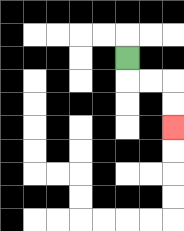{'start': '[5, 2]', 'end': '[7, 5]', 'path_directions': 'D,R,R,D,D', 'path_coordinates': '[[5, 2], [5, 3], [6, 3], [7, 3], [7, 4], [7, 5]]'}